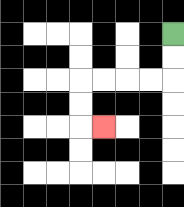{'start': '[7, 1]', 'end': '[4, 5]', 'path_directions': 'D,D,L,L,L,L,D,D,R', 'path_coordinates': '[[7, 1], [7, 2], [7, 3], [6, 3], [5, 3], [4, 3], [3, 3], [3, 4], [3, 5], [4, 5]]'}